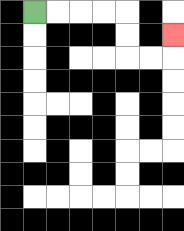{'start': '[1, 0]', 'end': '[7, 1]', 'path_directions': 'R,R,R,R,D,D,R,R,U', 'path_coordinates': '[[1, 0], [2, 0], [3, 0], [4, 0], [5, 0], [5, 1], [5, 2], [6, 2], [7, 2], [7, 1]]'}